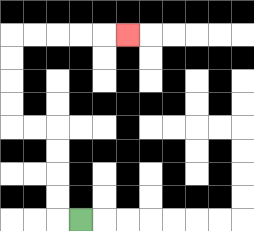{'start': '[3, 9]', 'end': '[5, 1]', 'path_directions': 'L,U,U,U,U,L,L,U,U,U,U,R,R,R,R,R', 'path_coordinates': '[[3, 9], [2, 9], [2, 8], [2, 7], [2, 6], [2, 5], [1, 5], [0, 5], [0, 4], [0, 3], [0, 2], [0, 1], [1, 1], [2, 1], [3, 1], [4, 1], [5, 1]]'}